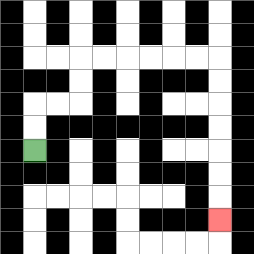{'start': '[1, 6]', 'end': '[9, 9]', 'path_directions': 'U,U,R,R,U,U,R,R,R,R,R,R,D,D,D,D,D,D,D', 'path_coordinates': '[[1, 6], [1, 5], [1, 4], [2, 4], [3, 4], [3, 3], [3, 2], [4, 2], [5, 2], [6, 2], [7, 2], [8, 2], [9, 2], [9, 3], [9, 4], [9, 5], [9, 6], [9, 7], [9, 8], [9, 9]]'}